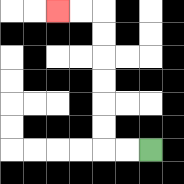{'start': '[6, 6]', 'end': '[2, 0]', 'path_directions': 'L,L,U,U,U,U,U,U,L,L', 'path_coordinates': '[[6, 6], [5, 6], [4, 6], [4, 5], [4, 4], [4, 3], [4, 2], [4, 1], [4, 0], [3, 0], [2, 0]]'}